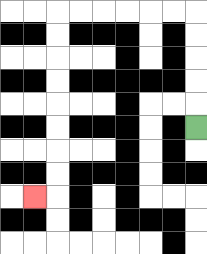{'start': '[8, 5]', 'end': '[1, 8]', 'path_directions': 'U,U,U,U,U,L,L,L,L,L,L,D,D,D,D,D,D,D,D,L', 'path_coordinates': '[[8, 5], [8, 4], [8, 3], [8, 2], [8, 1], [8, 0], [7, 0], [6, 0], [5, 0], [4, 0], [3, 0], [2, 0], [2, 1], [2, 2], [2, 3], [2, 4], [2, 5], [2, 6], [2, 7], [2, 8], [1, 8]]'}